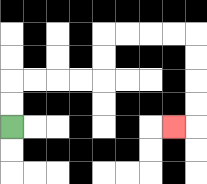{'start': '[0, 5]', 'end': '[7, 5]', 'path_directions': 'U,U,R,R,R,R,U,U,R,R,R,R,D,D,D,D,L', 'path_coordinates': '[[0, 5], [0, 4], [0, 3], [1, 3], [2, 3], [3, 3], [4, 3], [4, 2], [4, 1], [5, 1], [6, 1], [7, 1], [8, 1], [8, 2], [8, 3], [8, 4], [8, 5], [7, 5]]'}